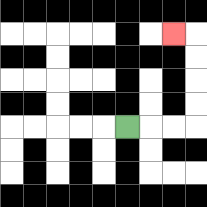{'start': '[5, 5]', 'end': '[7, 1]', 'path_directions': 'R,R,R,U,U,U,U,L', 'path_coordinates': '[[5, 5], [6, 5], [7, 5], [8, 5], [8, 4], [8, 3], [8, 2], [8, 1], [7, 1]]'}